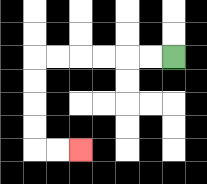{'start': '[7, 2]', 'end': '[3, 6]', 'path_directions': 'L,L,L,L,L,L,D,D,D,D,R,R', 'path_coordinates': '[[7, 2], [6, 2], [5, 2], [4, 2], [3, 2], [2, 2], [1, 2], [1, 3], [1, 4], [1, 5], [1, 6], [2, 6], [3, 6]]'}